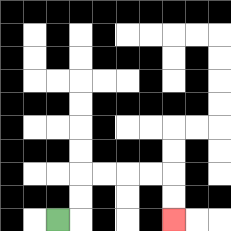{'start': '[2, 9]', 'end': '[7, 9]', 'path_directions': 'R,U,U,R,R,R,R,D,D', 'path_coordinates': '[[2, 9], [3, 9], [3, 8], [3, 7], [4, 7], [5, 7], [6, 7], [7, 7], [7, 8], [7, 9]]'}